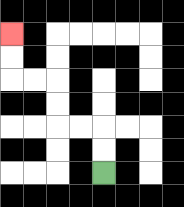{'start': '[4, 7]', 'end': '[0, 1]', 'path_directions': 'U,U,L,L,U,U,L,L,U,U', 'path_coordinates': '[[4, 7], [4, 6], [4, 5], [3, 5], [2, 5], [2, 4], [2, 3], [1, 3], [0, 3], [0, 2], [0, 1]]'}